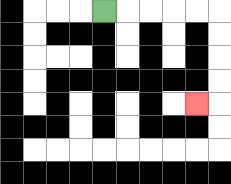{'start': '[4, 0]', 'end': '[8, 4]', 'path_directions': 'R,R,R,R,R,D,D,D,D,L', 'path_coordinates': '[[4, 0], [5, 0], [6, 0], [7, 0], [8, 0], [9, 0], [9, 1], [9, 2], [9, 3], [9, 4], [8, 4]]'}